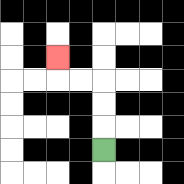{'start': '[4, 6]', 'end': '[2, 2]', 'path_directions': 'U,U,U,L,L,U', 'path_coordinates': '[[4, 6], [4, 5], [4, 4], [4, 3], [3, 3], [2, 3], [2, 2]]'}